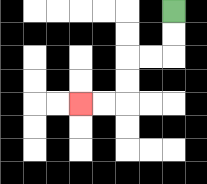{'start': '[7, 0]', 'end': '[3, 4]', 'path_directions': 'D,D,L,L,D,D,L,L', 'path_coordinates': '[[7, 0], [7, 1], [7, 2], [6, 2], [5, 2], [5, 3], [5, 4], [4, 4], [3, 4]]'}